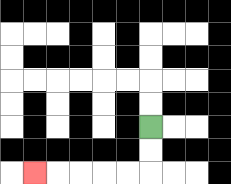{'start': '[6, 5]', 'end': '[1, 7]', 'path_directions': 'D,D,L,L,L,L,L', 'path_coordinates': '[[6, 5], [6, 6], [6, 7], [5, 7], [4, 7], [3, 7], [2, 7], [1, 7]]'}